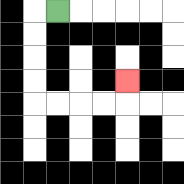{'start': '[2, 0]', 'end': '[5, 3]', 'path_directions': 'L,D,D,D,D,R,R,R,R,U', 'path_coordinates': '[[2, 0], [1, 0], [1, 1], [1, 2], [1, 3], [1, 4], [2, 4], [3, 4], [4, 4], [5, 4], [5, 3]]'}